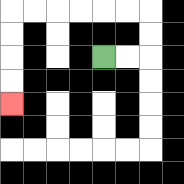{'start': '[4, 2]', 'end': '[0, 4]', 'path_directions': 'R,R,U,U,L,L,L,L,L,L,D,D,D,D', 'path_coordinates': '[[4, 2], [5, 2], [6, 2], [6, 1], [6, 0], [5, 0], [4, 0], [3, 0], [2, 0], [1, 0], [0, 0], [0, 1], [0, 2], [0, 3], [0, 4]]'}